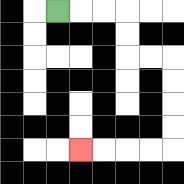{'start': '[2, 0]', 'end': '[3, 6]', 'path_directions': 'R,R,R,D,D,R,R,D,D,D,D,L,L,L,L', 'path_coordinates': '[[2, 0], [3, 0], [4, 0], [5, 0], [5, 1], [5, 2], [6, 2], [7, 2], [7, 3], [7, 4], [7, 5], [7, 6], [6, 6], [5, 6], [4, 6], [3, 6]]'}